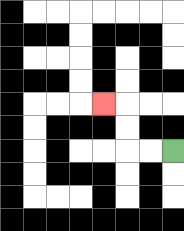{'start': '[7, 6]', 'end': '[4, 4]', 'path_directions': 'L,L,U,U,L', 'path_coordinates': '[[7, 6], [6, 6], [5, 6], [5, 5], [5, 4], [4, 4]]'}